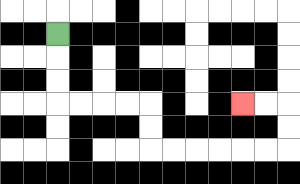{'start': '[2, 1]', 'end': '[10, 4]', 'path_directions': 'D,D,D,R,R,R,R,D,D,R,R,R,R,R,R,U,U,L,L', 'path_coordinates': '[[2, 1], [2, 2], [2, 3], [2, 4], [3, 4], [4, 4], [5, 4], [6, 4], [6, 5], [6, 6], [7, 6], [8, 6], [9, 6], [10, 6], [11, 6], [12, 6], [12, 5], [12, 4], [11, 4], [10, 4]]'}